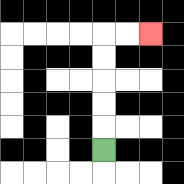{'start': '[4, 6]', 'end': '[6, 1]', 'path_directions': 'U,U,U,U,U,R,R', 'path_coordinates': '[[4, 6], [4, 5], [4, 4], [4, 3], [4, 2], [4, 1], [5, 1], [6, 1]]'}